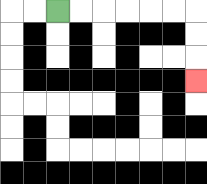{'start': '[2, 0]', 'end': '[8, 3]', 'path_directions': 'R,R,R,R,R,R,D,D,D', 'path_coordinates': '[[2, 0], [3, 0], [4, 0], [5, 0], [6, 0], [7, 0], [8, 0], [8, 1], [8, 2], [8, 3]]'}